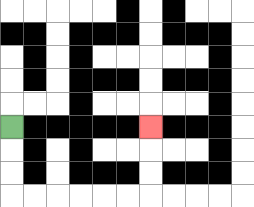{'start': '[0, 5]', 'end': '[6, 5]', 'path_directions': 'D,D,D,R,R,R,R,R,R,U,U,U', 'path_coordinates': '[[0, 5], [0, 6], [0, 7], [0, 8], [1, 8], [2, 8], [3, 8], [4, 8], [5, 8], [6, 8], [6, 7], [6, 6], [6, 5]]'}